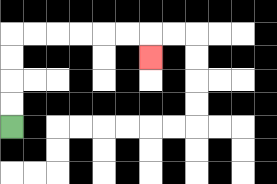{'start': '[0, 5]', 'end': '[6, 2]', 'path_directions': 'U,U,U,U,R,R,R,R,R,R,D', 'path_coordinates': '[[0, 5], [0, 4], [0, 3], [0, 2], [0, 1], [1, 1], [2, 1], [3, 1], [4, 1], [5, 1], [6, 1], [6, 2]]'}